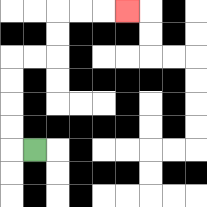{'start': '[1, 6]', 'end': '[5, 0]', 'path_directions': 'L,U,U,U,U,R,R,U,U,R,R,R', 'path_coordinates': '[[1, 6], [0, 6], [0, 5], [0, 4], [0, 3], [0, 2], [1, 2], [2, 2], [2, 1], [2, 0], [3, 0], [4, 0], [5, 0]]'}